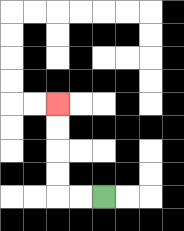{'start': '[4, 8]', 'end': '[2, 4]', 'path_directions': 'L,L,U,U,U,U', 'path_coordinates': '[[4, 8], [3, 8], [2, 8], [2, 7], [2, 6], [2, 5], [2, 4]]'}